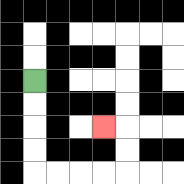{'start': '[1, 3]', 'end': '[4, 5]', 'path_directions': 'D,D,D,D,R,R,R,R,U,U,L', 'path_coordinates': '[[1, 3], [1, 4], [1, 5], [1, 6], [1, 7], [2, 7], [3, 7], [4, 7], [5, 7], [5, 6], [5, 5], [4, 5]]'}